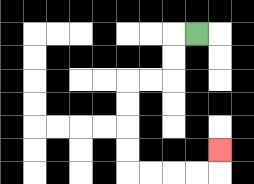{'start': '[8, 1]', 'end': '[9, 6]', 'path_directions': 'L,D,D,L,L,D,D,D,D,R,R,R,R,U', 'path_coordinates': '[[8, 1], [7, 1], [7, 2], [7, 3], [6, 3], [5, 3], [5, 4], [5, 5], [5, 6], [5, 7], [6, 7], [7, 7], [8, 7], [9, 7], [9, 6]]'}